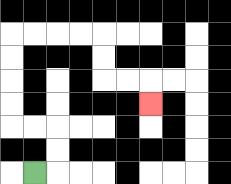{'start': '[1, 7]', 'end': '[6, 4]', 'path_directions': 'R,U,U,L,L,U,U,U,U,R,R,R,R,D,D,R,R,D', 'path_coordinates': '[[1, 7], [2, 7], [2, 6], [2, 5], [1, 5], [0, 5], [0, 4], [0, 3], [0, 2], [0, 1], [1, 1], [2, 1], [3, 1], [4, 1], [4, 2], [4, 3], [5, 3], [6, 3], [6, 4]]'}